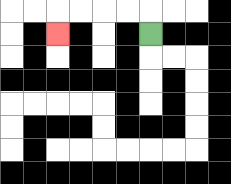{'start': '[6, 1]', 'end': '[2, 1]', 'path_directions': 'U,L,L,L,L,D', 'path_coordinates': '[[6, 1], [6, 0], [5, 0], [4, 0], [3, 0], [2, 0], [2, 1]]'}